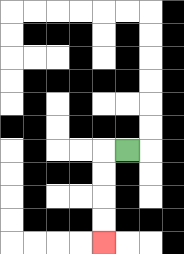{'start': '[5, 6]', 'end': '[4, 10]', 'path_directions': 'L,D,D,D,D', 'path_coordinates': '[[5, 6], [4, 6], [4, 7], [4, 8], [4, 9], [4, 10]]'}